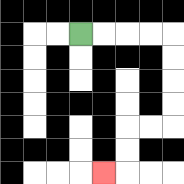{'start': '[3, 1]', 'end': '[4, 7]', 'path_directions': 'R,R,R,R,D,D,D,D,L,L,D,D,L', 'path_coordinates': '[[3, 1], [4, 1], [5, 1], [6, 1], [7, 1], [7, 2], [7, 3], [7, 4], [7, 5], [6, 5], [5, 5], [5, 6], [5, 7], [4, 7]]'}